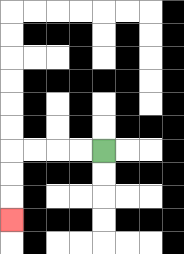{'start': '[4, 6]', 'end': '[0, 9]', 'path_directions': 'L,L,L,L,D,D,D', 'path_coordinates': '[[4, 6], [3, 6], [2, 6], [1, 6], [0, 6], [0, 7], [0, 8], [0, 9]]'}